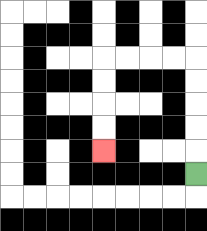{'start': '[8, 7]', 'end': '[4, 6]', 'path_directions': 'U,U,U,U,U,L,L,L,L,D,D,D,D', 'path_coordinates': '[[8, 7], [8, 6], [8, 5], [8, 4], [8, 3], [8, 2], [7, 2], [6, 2], [5, 2], [4, 2], [4, 3], [4, 4], [4, 5], [4, 6]]'}